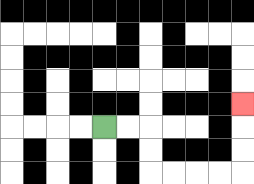{'start': '[4, 5]', 'end': '[10, 4]', 'path_directions': 'R,R,D,D,R,R,R,R,U,U,U', 'path_coordinates': '[[4, 5], [5, 5], [6, 5], [6, 6], [6, 7], [7, 7], [8, 7], [9, 7], [10, 7], [10, 6], [10, 5], [10, 4]]'}